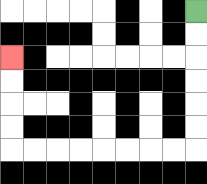{'start': '[8, 0]', 'end': '[0, 2]', 'path_directions': 'D,D,D,D,D,D,L,L,L,L,L,L,L,L,U,U,U,U', 'path_coordinates': '[[8, 0], [8, 1], [8, 2], [8, 3], [8, 4], [8, 5], [8, 6], [7, 6], [6, 6], [5, 6], [4, 6], [3, 6], [2, 6], [1, 6], [0, 6], [0, 5], [0, 4], [0, 3], [0, 2]]'}